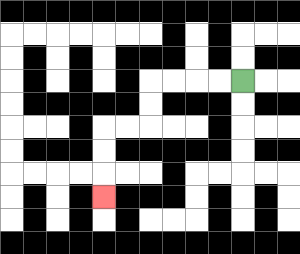{'start': '[10, 3]', 'end': '[4, 8]', 'path_directions': 'L,L,L,L,D,D,L,L,D,D,D', 'path_coordinates': '[[10, 3], [9, 3], [8, 3], [7, 3], [6, 3], [6, 4], [6, 5], [5, 5], [4, 5], [4, 6], [4, 7], [4, 8]]'}